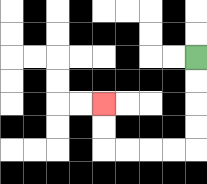{'start': '[8, 2]', 'end': '[4, 4]', 'path_directions': 'D,D,D,D,L,L,L,L,U,U', 'path_coordinates': '[[8, 2], [8, 3], [8, 4], [8, 5], [8, 6], [7, 6], [6, 6], [5, 6], [4, 6], [4, 5], [4, 4]]'}